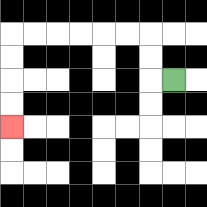{'start': '[7, 3]', 'end': '[0, 5]', 'path_directions': 'L,U,U,L,L,L,L,L,L,D,D,D,D', 'path_coordinates': '[[7, 3], [6, 3], [6, 2], [6, 1], [5, 1], [4, 1], [3, 1], [2, 1], [1, 1], [0, 1], [0, 2], [0, 3], [0, 4], [0, 5]]'}